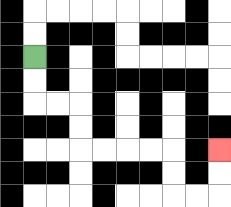{'start': '[1, 2]', 'end': '[9, 6]', 'path_directions': 'D,D,R,R,D,D,R,R,R,R,D,D,R,R,U,U', 'path_coordinates': '[[1, 2], [1, 3], [1, 4], [2, 4], [3, 4], [3, 5], [3, 6], [4, 6], [5, 6], [6, 6], [7, 6], [7, 7], [7, 8], [8, 8], [9, 8], [9, 7], [9, 6]]'}